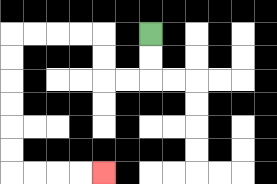{'start': '[6, 1]', 'end': '[4, 7]', 'path_directions': 'D,D,L,L,U,U,L,L,L,L,D,D,D,D,D,D,R,R,R,R', 'path_coordinates': '[[6, 1], [6, 2], [6, 3], [5, 3], [4, 3], [4, 2], [4, 1], [3, 1], [2, 1], [1, 1], [0, 1], [0, 2], [0, 3], [0, 4], [0, 5], [0, 6], [0, 7], [1, 7], [2, 7], [3, 7], [4, 7]]'}